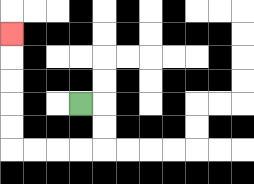{'start': '[3, 4]', 'end': '[0, 1]', 'path_directions': 'R,D,D,L,L,L,L,U,U,U,U,U', 'path_coordinates': '[[3, 4], [4, 4], [4, 5], [4, 6], [3, 6], [2, 6], [1, 6], [0, 6], [0, 5], [0, 4], [0, 3], [0, 2], [0, 1]]'}